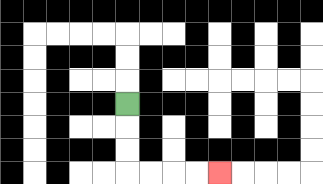{'start': '[5, 4]', 'end': '[9, 7]', 'path_directions': 'D,D,D,R,R,R,R', 'path_coordinates': '[[5, 4], [5, 5], [5, 6], [5, 7], [6, 7], [7, 7], [8, 7], [9, 7]]'}